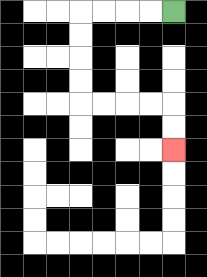{'start': '[7, 0]', 'end': '[7, 6]', 'path_directions': 'L,L,L,L,D,D,D,D,R,R,R,R,D,D', 'path_coordinates': '[[7, 0], [6, 0], [5, 0], [4, 0], [3, 0], [3, 1], [3, 2], [3, 3], [3, 4], [4, 4], [5, 4], [6, 4], [7, 4], [7, 5], [7, 6]]'}